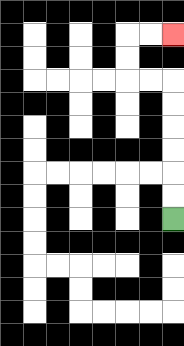{'start': '[7, 9]', 'end': '[7, 1]', 'path_directions': 'U,U,U,U,U,U,L,L,U,U,R,R', 'path_coordinates': '[[7, 9], [7, 8], [7, 7], [7, 6], [7, 5], [7, 4], [7, 3], [6, 3], [5, 3], [5, 2], [5, 1], [6, 1], [7, 1]]'}